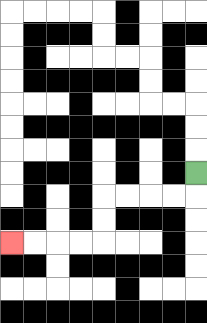{'start': '[8, 7]', 'end': '[0, 10]', 'path_directions': 'D,L,L,L,L,D,D,L,L,L,L', 'path_coordinates': '[[8, 7], [8, 8], [7, 8], [6, 8], [5, 8], [4, 8], [4, 9], [4, 10], [3, 10], [2, 10], [1, 10], [0, 10]]'}